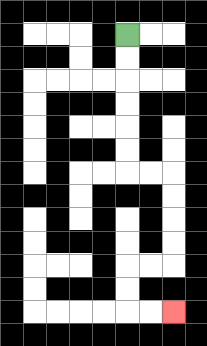{'start': '[5, 1]', 'end': '[7, 13]', 'path_directions': 'D,D,D,D,D,D,R,R,D,D,D,D,L,L,D,D,R,R', 'path_coordinates': '[[5, 1], [5, 2], [5, 3], [5, 4], [5, 5], [5, 6], [5, 7], [6, 7], [7, 7], [7, 8], [7, 9], [7, 10], [7, 11], [6, 11], [5, 11], [5, 12], [5, 13], [6, 13], [7, 13]]'}